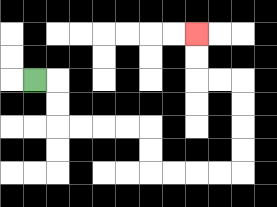{'start': '[1, 3]', 'end': '[8, 1]', 'path_directions': 'R,D,D,R,R,R,R,D,D,R,R,R,R,U,U,U,U,L,L,U,U', 'path_coordinates': '[[1, 3], [2, 3], [2, 4], [2, 5], [3, 5], [4, 5], [5, 5], [6, 5], [6, 6], [6, 7], [7, 7], [8, 7], [9, 7], [10, 7], [10, 6], [10, 5], [10, 4], [10, 3], [9, 3], [8, 3], [8, 2], [8, 1]]'}